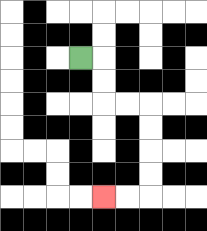{'start': '[3, 2]', 'end': '[4, 8]', 'path_directions': 'R,D,D,R,R,D,D,D,D,L,L', 'path_coordinates': '[[3, 2], [4, 2], [4, 3], [4, 4], [5, 4], [6, 4], [6, 5], [6, 6], [6, 7], [6, 8], [5, 8], [4, 8]]'}